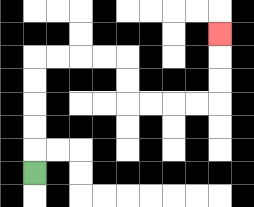{'start': '[1, 7]', 'end': '[9, 1]', 'path_directions': 'U,U,U,U,U,R,R,R,R,D,D,R,R,R,R,U,U,U', 'path_coordinates': '[[1, 7], [1, 6], [1, 5], [1, 4], [1, 3], [1, 2], [2, 2], [3, 2], [4, 2], [5, 2], [5, 3], [5, 4], [6, 4], [7, 4], [8, 4], [9, 4], [9, 3], [9, 2], [9, 1]]'}